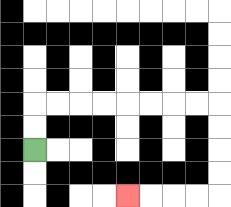{'start': '[1, 6]', 'end': '[5, 8]', 'path_directions': 'U,U,R,R,R,R,R,R,R,R,D,D,D,D,L,L,L,L', 'path_coordinates': '[[1, 6], [1, 5], [1, 4], [2, 4], [3, 4], [4, 4], [5, 4], [6, 4], [7, 4], [8, 4], [9, 4], [9, 5], [9, 6], [9, 7], [9, 8], [8, 8], [7, 8], [6, 8], [5, 8]]'}